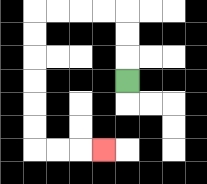{'start': '[5, 3]', 'end': '[4, 6]', 'path_directions': 'U,U,U,L,L,L,L,D,D,D,D,D,D,R,R,R', 'path_coordinates': '[[5, 3], [5, 2], [5, 1], [5, 0], [4, 0], [3, 0], [2, 0], [1, 0], [1, 1], [1, 2], [1, 3], [1, 4], [1, 5], [1, 6], [2, 6], [3, 6], [4, 6]]'}